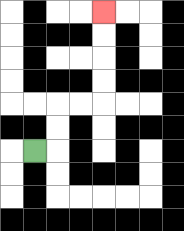{'start': '[1, 6]', 'end': '[4, 0]', 'path_directions': 'R,U,U,R,R,U,U,U,U', 'path_coordinates': '[[1, 6], [2, 6], [2, 5], [2, 4], [3, 4], [4, 4], [4, 3], [4, 2], [4, 1], [4, 0]]'}